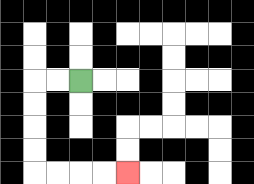{'start': '[3, 3]', 'end': '[5, 7]', 'path_directions': 'L,L,D,D,D,D,R,R,R,R', 'path_coordinates': '[[3, 3], [2, 3], [1, 3], [1, 4], [1, 5], [1, 6], [1, 7], [2, 7], [3, 7], [4, 7], [5, 7]]'}